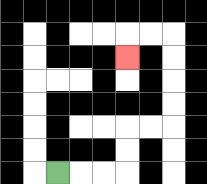{'start': '[2, 7]', 'end': '[5, 2]', 'path_directions': 'R,R,R,U,U,R,R,U,U,U,U,L,L,D', 'path_coordinates': '[[2, 7], [3, 7], [4, 7], [5, 7], [5, 6], [5, 5], [6, 5], [7, 5], [7, 4], [7, 3], [7, 2], [7, 1], [6, 1], [5, 1], [5, 2]]'}